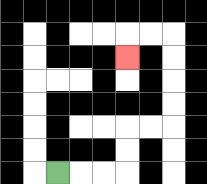{'start': '[2, 7]', 'end': '[5, 2]', 'path_directions': 'R,R,R,U,U,R,R,U,U,U,U,L,L,D', 'path_coordinates': '[[2, 7], [3, 7], [4, 7], [5, 7], [5, 6], [5, 5], [6, 5], [7, 5], [7, 4], [7, 3], [7, 2], [7, 1], [6, 1], [5, 1], [5, 2]]'}